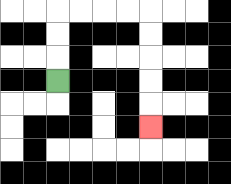{'start': '[2, 3]', 'end': '[6, 5]', 'path_directions': 'U,U,U,R,R,R,R,D,D,D,D,D', 'path_coordinates': '[[2, 3], [2, 2], [2, 1], [2, 0], [3, 0], [4, 0], [5, 0], [6, 0], [6, 1], [6, 2], [6, 3], [6, 4], [6, 5]]'}